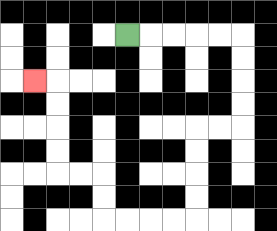{'start': '[5, 1]', 'end': '[1, 3]', 'path_directions': 'R,R,R,R,R,D,D,D,D,L,L,D,D,D,D,L,L,L,L,U,U,L,L,U,U,U,U,L', 'path_coordinates': '[[5, 1], [6, 1], [7, 1], [8, 1], [9, 1], [10, 1], [10, 2], [10, 3], [10, 4], [10, 5], [9, 5], [8, 5], [8, 6], [8, 7], [8, 8], [8, 9], [7, 9], [6, 9], [5, 9], [4, 9], [4, 8], [4, 7], [3, 7], [2, 7], [2, 6], [2, 5], [2, 4], [2, 3], [1, 3]]'}